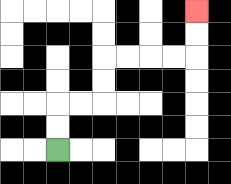{'start': '[2, 6]', 'end': '[8, 0]', 'path_directions': 'U,U,R,R,U,U,R,R,R,R,U,U', 'path_coordinates': '[[2, 6], [2, 5], [2, 4], [3, 4], [4, 4], [4, 3], [4, 2], [5, 2], [6, 2], [7, 2], [8, 2], [8, 1], [8, 0]]'}